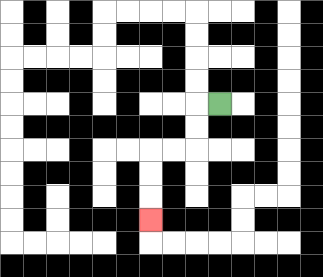{'start': '[9, 4]', 'end': '[6, 9]', 'path_directions': 'L,D,D,L,L,D,D,D', 'path_coordinates': '[[9, 4], [8, 4], [8, 5], [8, 6], [7, 6], [6, 6], [6, 7], [6, 8], [6, 9]]'}